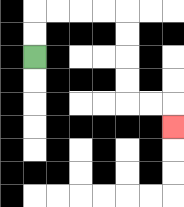{'start': '[1, 2]', 'end': '[7, 5]', 'path_directions': 'U,U,R,R,R,R,D,D,D,D,R,R,D', 'path_coordinates': '[[1, 2], [1, 1], [1, 0], [2, 0], [3, 0], [4, 0], [5, 0], [5, 1], [5, 2], [5, 3], [5, 4], [6, 4], [7, 4], [7, 5]]'}